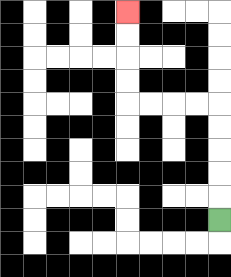{'start': '[9, 9]', 'end': '[5, 0]', 'path_directions': 'U,U,U,U,U,L,L,L,L,U,U,U,U', 'path_coordinates': '[[9, 9], [9, 8], [9, 7], [9, 6], [9, 5], [9, 4], [8, 4], [7, 4], [6, 4], [5, 4], [5, 3], [5, 2], [5, 1], [5, 0]]'}